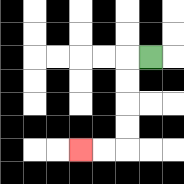{'start': '[6, 2]', 'end': '[3, 6]', 'path_directions': 'L,D,D,D,D,L,L', 'path_coordinates': '[[6, 2], [5, 2], [5, 3], [5, 4], [5, 5], [5, 6], [4, 6], [3, 6]]'}